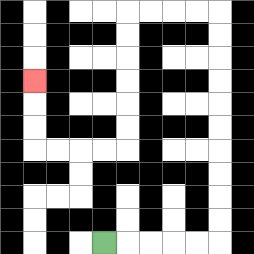{'start': '[4, 10]', 'end': '[1, 3]', 'path_directions': 'R,R,R,R,R,U,U,U,U,U,U,U,U,U,U,L,L,L,L,D,D,D,D,D,D,L,L,L,L,U,U,U', 'path_coordinates': '[[4, 10], [5, 10], [6, 10], [7, 10], [8, 10], [9, 10], [9, 9], [9, 8], [9, 7], [9, 6], [9, 5], [9, 4], [9, 3], [9, 2], [9, 1], [9, 0], [8, 0], [7, 0], [6, 0], [5, 0], [5, 1], [5, 2], [5, 3], [5, 4], [5, 5], [5, 6], [4, 6], [3, 6], [2, 6], [1, 6], [1, 5], [1, 4], [1, 3]]'}